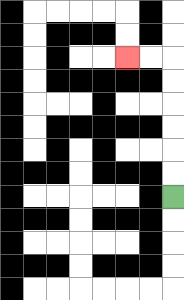{'start': '[7, 8]', 'end': '[5, 2]', 'path_directions': 'U,U,U,U,U,U,L,L', 'path_coordinates': '[[7, 8], [7, 7], [7, 6], [7, 5], [7, 4], [7, 3], [7, 2], [6, 2], [5, 2]]'}